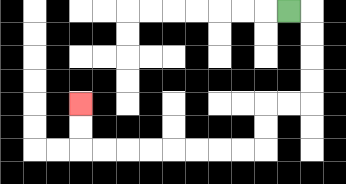{'start': '[12, 0]', 'end': '[3, 4]', 'path_directions': 'R,D,D,D,D,L,L,D,D,L,L,L,L,L,L,L,L,U,U', 'path_coordinates': '[[12, 0], [13, 0], [13, 1], [13, 2], [13, 3], [13, 4], [12, 4], [11, 4], [11, 5], [11, 6], [10, 6], [9, 6], [8, 6], [7, 6], [6, 6], [5, 6], [4, 6], [3, 6], [3, 5], [3, 4]]'}